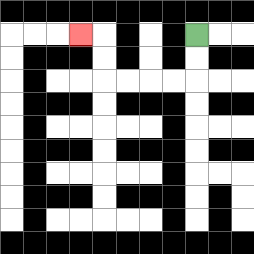{'start': '[8, 1]', 'end': '[3, 1]', 'path_directions': 'D,D,L,L,L,L,U,U,L', 'path_coordinates': '[[8, 1], [8, 2], [8, 3], [7, 3], [6, 3], [5, 3], [4, 3], [4, 2], [4, 1], [3, 1]]'}